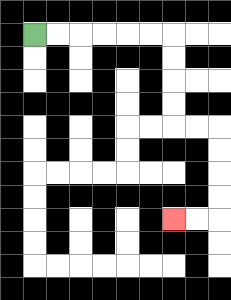{'start': '[1, 1]', 'end': '[7, 9]', 'path_directions': 'R,R,R,R,R,R,D,D,D,D,R,R,D,D,D,D,L,L', 'path_coordinates': '[[1, 1], [2, 1], [3, 1], [4, 1], [5, 1], [6, 1], [7, 1], [7, 2], [7, 3], [7, 4], [7, 5], [8, 5], [9, 5], [9, 6], [9, 7], [9, 8], [9, 9], [8, 9], [7, 9]]'}